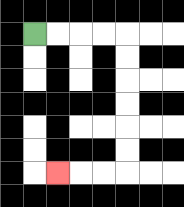{'start': '[1, 1]', 'end': '[2, 7]', 'path_directions': 'R,R,R,R,D,D,D,D,D,D,L,L,L', 'path_coordinates': '[[1, 1], [2, 1], [3, 1], [4, 1], [5, 1], [5, 2], [5, 3], [5, 4], [5, 5], [5, 6], [5, 7], [4, 7], [3, 7], [2, 7]]'}